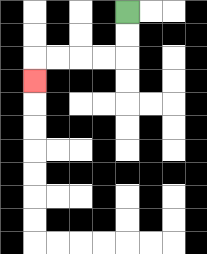{'start': '[5, 0]', 'end': '[1, 3]', 'path_directions': 'D,D,L,L,L,L,D', 'path_coordinates': '[[5, 0], [5, 1], [5, 2], [4, 2], [3, 2], [2, 2], [1, 2], [1, 3]]'}